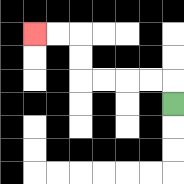{'start': '[7, 4]', 'end': '[1, 1]', 'path_directions': 'U,L,L,L,L,U,U,L,L', 'path_coordinates': '[[7, 4], [7, 3], [6, 3], [5, 3], [4, 3], [3, 3], [3, 2], [3, 1], [2, 1], [1, 1]]'}